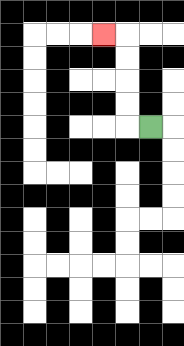{'start': '[6, 5]', 'end': '[4, 1]', 'path_directions': 'L,U,U,U,U,L', 'path_coordinates': '[[6, 5], [5, 5], [5, 4], [5, 3], [5, 2], [5, 1], [4, 1]]'}